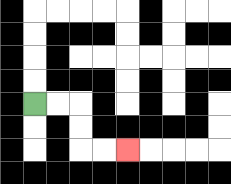{'start': '[1, 4]', 'end': '[5, 6]', 'path_directions': 'R,R,D,D,R,R', 'path_coordinates': '[[1, 4], [2, 4], [3, 4], [3, 5], [3, 6], [4, 6], [5, 6]]'}